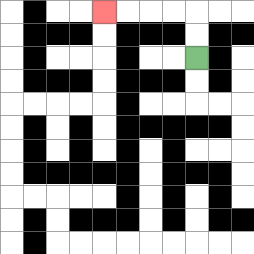{'start': '[8, 2]', 'end': '[4, 0]', 'path_directions': 'U,U,L,L,L,L', 'path_coordinates': '[[8, 2], [8, 1], [8, 0], [7, 0], [6, 0], [5, 0], [4, 0]]'}